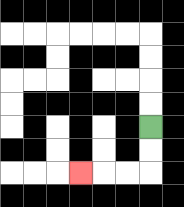{'start': '[6, 5]', 'end': '[3, 7]', 'path_directions': 'D,D,L,L,L', 'path_coordinates': '[[6, 5], [6, 6], [6, 7], [5, 7], [4, 7], [3, 7]]'}